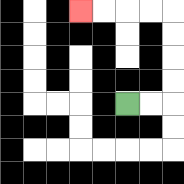{'start': '[5, 4]', 'end': '[3, 0]', 'path_directions': 'R,R,U,U,U,U,L,L,L,L', 'path_coordinates': '[[5, 4], [6, 4], [7, 4], [7, 3], [7, 2], [7, 1], [7, 0], [6, 0], [5, 0], [4, 0], [3, 0]]'}